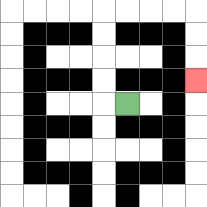{'start': '[5, 4]', 'end': '[8, 3]', 'path_directions': 'L,U,U,U,U,R,R,R,R,D,D,D', 'path_coordinates': '[[5, 4], [4, 4], [4, 3], [4, 2], [4, 1], [4, 0], [5, 0], [6, 0], [7, 0], [8, 0], [8, 1], [8, 2], [8, 3]]'}